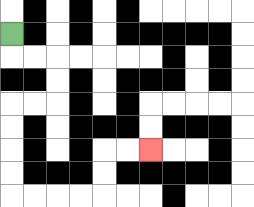{'start': '[0, 1]', 'end': '[6, 6]', 'path_directions': 'D,R,R,D,D,L,L,D,D,D,D,R,R,R,R,U,U,R,R', 'path_coordinates': '[[0, 1], [0, 2], [1, 2], [2, 2], [2, 3], [2, 4], [1, 4], [0, 4], [0, 5], [0, 6], [0, 7], [0, 8], [1, 8], [2, 8], [3, 8], [4, 8], [4, 7], [4, 6], [5, 6], [6, 6]]'}